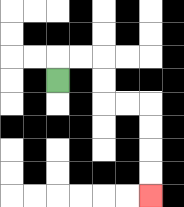{'start': '[2, 3]', 'end': '[6, 8]', 'path_directions': 'U,R,R,D,D,R,R,D,D,D,D', 'path_coordinates': '[[2, 3], [2, 2], [3, 2], [4, 2], [4, 3], [4, 4], [5, 4], [6, 4], [6, 5], [6, 6], [6, 7], [6, 8]]'}